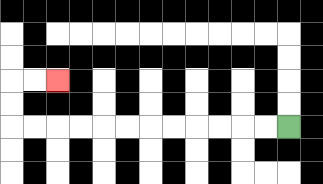{'start': '[12, 5]', 'end': '[2, 3]', 'path_directions': 'L,L,L,L,L,L,L,L,L,L,L,L,U,U,R,R', 'path_coordinates': '[[12, 5], [11, 5], [10, 5], [9, 5], [8, 5], [7, 5], [6, 5], [5, 5], [4, 5], [3, 5], [2, 5], [1, 5], [0, 5], [0, 4], [0, 3], [1, 3], [2, 3]]'}